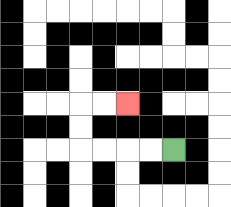{'start': '[7, 6]', 'end': '[5, 4]', 'path_directions': 'L,L,L,L,U,U,R,R', 'path_coordinates': '[[7, 6], [6, 6], [5, 6], [4, 6], [3, 6], [3, 5], [3, 4], [4, 4], [5, 4]]'}